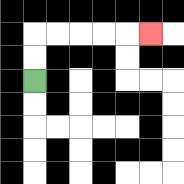{'start': '[1, 3]', 'end': '[6, 1]', 'path_directions': 'U,U,R,R,R,R,R', 'path_coordinates': '[[1, 3], [1, 2], [1, 1], [2, 1], [3, 1], [4, 1], [5, 1], [6, 1]]'}